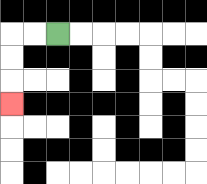{'start': '[2, 1]', 'end': '[0, 4]', 'path_directions': 'L,L,D,D,D', 'path_coordinates': '[[2, 1], [1, 1], [0, 1], [0, 2], [0, 3], [0, 4]]'}